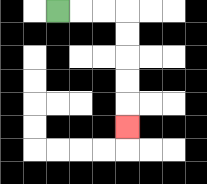{'start': '[2, 0]', 'end': '[5, 5]', 'path_directions': 'R,R,R,D,D,D,D,D', 'path_coordinates': '[[2, 0], [3, 0], [4, 0], [5, 0], [5, 1], [5, 2], [5, 3], [5, 4], [5, 5]]'}